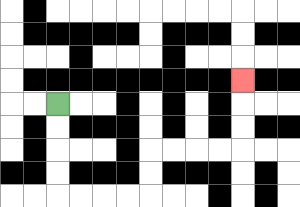{'start': '[2, 4]', 'end': '[10, 3]', 'path_directions': 'D,D,D,D,R,R,R,R,U,U,R,R,R,R,U,U,U', 'path_coordinates': '[[2, 4], [2, 5], [2, 6], [2, 7], [2, 8], [3, 8], [4, 8], [5, 8], [6, 8], [6, 7], [6, 6], [7, 6], [8, 6], [9, 6], [10, 6], [10, 5], [10, 4], [10, 3]]'}